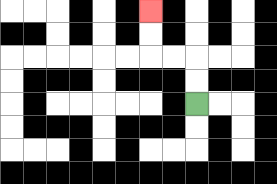{'start': '[8, 4]', 'end': '[6, 0]', 'path_directions': 'U,U,L,L,U,U', 'path_coordinates': '[[8, 4], [8, 3], [8, 2], [7, 2], [6, 2], [6, 1], [6, 0]]'}